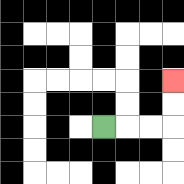{'start': '[4, 5]', 'end': '[7, 3]', 'path_directions': 'R,R,R,U,U', 'path_coordinates': '[[4, 5], [5, 5], [6, 5], [7, 5], [7, 4], [7, 3]]'}